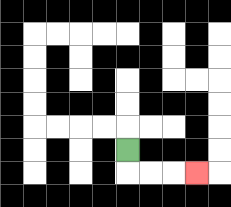{'start': '[5, 6]', 'end': '[8, 7]', 'path_directions': 'D,R,R,R', 'path_coordinates': '[[5, 6], [5, 7], [6, 7], [7, 7], [8, 7]]'}